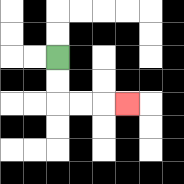{'start': '[2, 2]', 'end': '[5, 4]', 'path_directions': 'D,D,R,R,R', 'path_coordinates': '[[2, 2], [2, 3], [2, 4], [3, 4], [4, 4], [5, 4]]'}